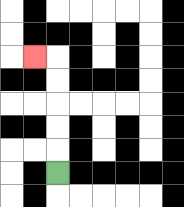{'start': '[2, 7]', 'end': '[1, 2]', 'path_directions': 'U,U,U,U,U,L', 'path_coordinates': '[[2, 7], [2, 6], [2, 5], [2, 4], [2, 3], [2, 2], [1, 2]]'}